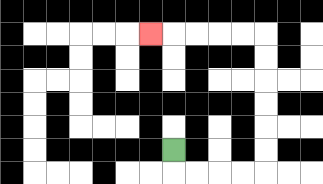{'start': '[7, 6]', 'end': '[6, 1]', 'path_directions': 'D,R,R,R,R,U,U,U,U,U,U,L,L,L,L,L', 'path_coordinates': '[[7, 6], [7, 7], [8, 7], [9, 7], [10, 7], [11, 7], [11, 6], [11, 5], [11, 4], [11, 3], [11, 2], [11, 1], [10, 1], [9, 1], [8, 1], [7, 1], [6, 1]]'}